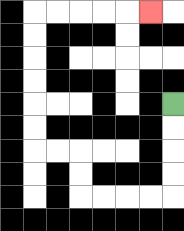{'start': '[7, 4]', 'end': '[6, 0]', 'path_directions': 'D,D,D,D,L,L,L,L,U,U,L,L,U,U,U,U,U,U,R,R,R,R,R', 'path_coordinates': '[[7, 4], [7, 5], [7, 6], [7, 7], [7, 8], [6, 8], [5, 8], [4, 8], [3, 8], [3, 7], [3, 6], [2, 6], [1, 6], [1, 5], [1, 4], [1, 3], [1, 2], [1, 1], [1, 0], [2, 0], [3, 0], [4, 0], [5, 0], [6, 0]]'}